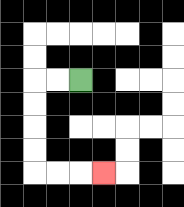{'start': '[3, 3]', 'end': '[4, 7]', 'path_directions': 'L,L,D,D,D,D,R,R,R', 'path_coordinates': '[[3, 3], [2, 3], [1, 3], [1, 4], [1, 5], [1, 6], [1, 7], [2, 7], [3, 7], [4, 7]]'}